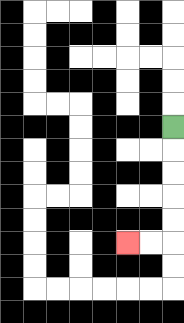{'start': '[7, 5]', 'end': '[5, 10]', 'path_directions': 'D,D,D,D,D,L,L', 'path_coordinates': '[[7, 5], [7, 6], [7, 7], [7, 8], [7, 9], [7, 10], [6, 10], [5, 10]]'}